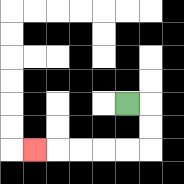{'start': '[5, 4]', 'end': '[1, 6]', 'path_directions': 'R,D,D,L,L,L,L,L', 'path_coordinates': '[[5, 4], [6, 4], [6, 5], [6, 6], [5, 6], [4, 6], [3, 6], [2, 6], [1, 6]]'}